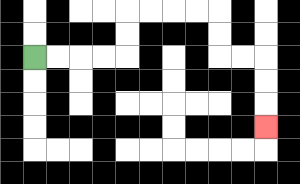{'start': '[1, 2]', 'end': '[11, 5]', 'path_directions': 'R,R,R,R,U,U,R,R,R,R,D,D,R,R,D,D,D', 'path_coordinates': '[[1, 2], [2, 2], [3, 2], [4, 2], [5, 2], [5, 1], [5, 0], [6, 0], [7, 0], [8, 0], [9, 0], [9, 1], [9, 2], [10, 2], [11, 2], [11, 3], [11, 4], [11, 5]]'}